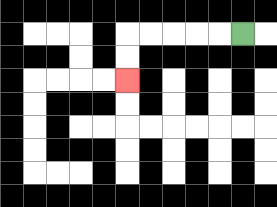{'start': '[10, 1]', 'end': '[5, 3]', 'path_directions': 'L,L,L,L,L,D,D', 'path_coordinates': '[[10, 1], [9, 1], [8, 1], [7, 1], [6, 1], [5, 1], [5, 2], [5, 3]]'}